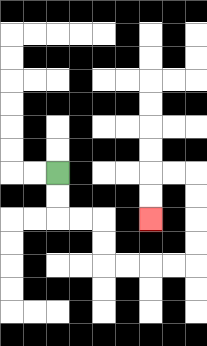{'start': '[2, 7]', 'end': '[6, 9]', 'path_directions': 'D,D,R,R,D,D,R,R,R,R,U,U,U,U,L,L,D,D', 'path_coordinates': '[[2, 7], [2, 8], [2, 9], [3, 9], [4, 9], [4, 10], [4, 11], [5, 11], [6, 11], [7, 11], [8, 11], [8, 10], [8, 9], [8, 8], [8, 7], [7, 7], [6, 7], [6, 8], [6, 9]]'}